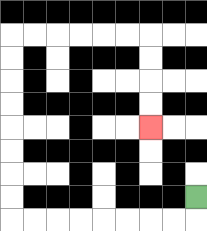{'start': '[8, 8]', 'end': '[6, 5]', 'path_directions': 'D,L,L,L,L,L,L,L,L,U,U,U,U,U,U,U,U,R,R,R,R,R,R,D,D,D,D', 'path_coordinates': '[[8, 8], [8, 9], [7, 9], [6, 9], [5, 9], [4, 9], [3, 9], [2, 9], [1, 9], [0, 9], [0, 8], [0, 7], [0, 6], [0, 5], [0, 4], [0, 3], [0, 2], [0, 1], [1, 1], [2, 1], [3, 1], [4, 1], [5, 1], [6, 1], [6, 2], [6, 3], [6, 4], [6, 5]]'}